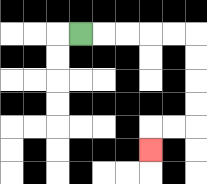{'start': '[3, 1]', 'end': '[6, 6]', 'path_directions': 'R,R,R,R,R,D,D,D,D,L,L,D', 'path_coordinates': '[[3, 1], [4, 1], [5, 1], [6, 1], [7, 1], [8, 1], [8, 2], [8, 3], [8, 4], [8, 5], [7, 5], [6, 5], [6, 6]]'}